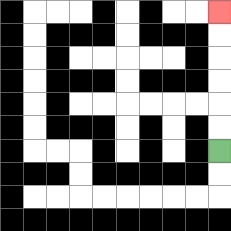{'start': '[9, 6]', 'end': '[9, 0]', 'path_directions': 'U,U,U,U,U,U', 'path_coordinates': '[[9, 6], [9, 5], [9, 4], [9, 3], [9, 2], [9, 1], [9, 0]]'}